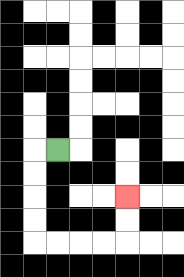{'start': '[2, 6]', 'end': '[5, 8]', 'path_directions': 'L,D,D,D,D,R,R,R,R,U,U', 'path_coordinates': '[[2, 6], [1, 6], [1, 7], [1, 8], [1, 9], [1, 10], [2, 10], [3, 10], [4, 10], [5, 10], [5, 9], [5, 8]]'}